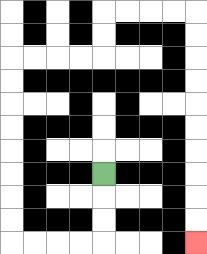{'start': '[4, 7]', 'end': '[8, 10]', 'path_directions': 'D,D,D,L,L,L,L,U,U,U,U,U,U,U,U,R,R,R,R,U,U,R,R,R,R,D,D,D,D,D,D,D,D,D,D', 'path_coordinates': '[[4, 7], [4, 8], [4, 9], [4, 10], [3, 10], [2, 10], [1, 10], [0, 10], [0, 9], [0, 8], [0, 7], [0, 6], [0, 5], [0, 4], [0, 3], [0, 2], [1, 2], [2, 2], [3, 2], [4, 2], [4, 1], [4, 0], [5, 0], [6, 0], [7, 0], [8, 0], [8, 1], [8, 2], [8, 3], [8, 4], [8, 5], [8, 6], [8, 7], [8, 8], [8, 9], [8, 10]]'}